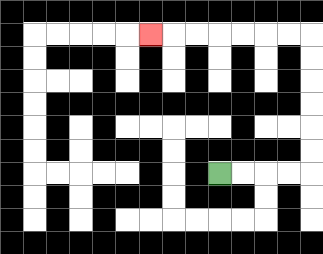{'start': '[9, 7]', 'end': '[6, 1]', 'path_directions': 'R,R,R,R,U,U,U,U,U,U,L,L,L,L,L,L,L', 'path_coordinates': '[[9, 7], [10, 7], [11, 7], [12, 7], [13, 7], [13, 6], [13, 5], [13, 4], [13, 3], [13, 2], [13, 1], [12, 1], [11, 1], [10, 1], [9, 1], [8, 1], [7, 1], [6, 1]]'}